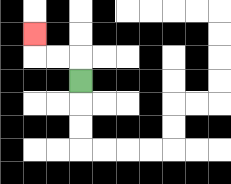{'start': '[3, 3]', 'end': '[1, 1]', 'path_directions': 'U,L,L,U', 'path_coordinates': '[[3, 3], [3, 2], [2, 2], [1, 2], [1, 1]]'}